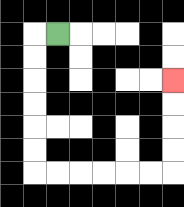{'start': '[2, 1]', 'end': '[7, 3]', 'path_directions': 'L,D,D,D,D,D,D,R,R,R,R,R,R,U,U,U,U', 'path_coordinates': '[[2, 1], [1, 1], [1, 2], [1, 3], [1, 4], [1, 5], [1, 6], [1, 7], [2, 7], [3, 7], [4, 7], [5, 7], [6, 7], [7, 7], [7, 6], [7, 5], [7, 4], [7, 3]]'}